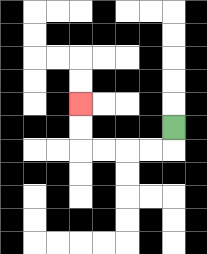{'start': '[7, 5]', 'end': '[3, 4]', 'path_directions': 'D,L,L,L,L,U,U', 'path_coordinates': '[[7, 5], [7, 6], [6, 6], [5, 6], [4, 6], [3, 6], [3, 5], [3, 4]]'}